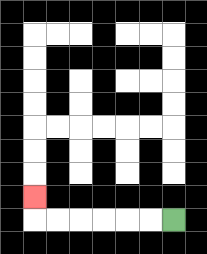{'start': '[7, 9]', 'end': '[1, 8]', 'path_directions': 'L,L,L,L,L,L,U', 'path_coordinates': '[[7, 9], [6, 9], [5, 9], [4, 9], [3, 9], [2, 9], [1, 9], [1, 8]]'}